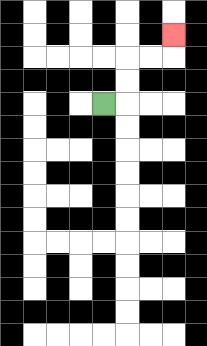{'start': '[4, 4]', 'end': '[7, 1]', 'path_directions': 'R,U,U,R,R,U', 'path_coordinates': '[[4, 4], [5, 4], [5, 3], [5, 2], [6, 2], [7, 2], [7, 1]]'}